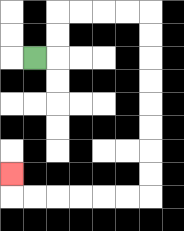{'start': '[1, 2]', 'end': '[0, 7]', 'path_directions': 'R,U,U,R,R,R,R,D,D,D,D,D,D,D,D,L,L,L,L,L,L,U', 'path_coordinates': '[[1, 2], [2, 2], [2, 1], [2, 0], [3, 0], [4, 0], [5, 0], [6, 0], [6, 1], [6, 2], [6, 3], [6, 4], [6, 5], [6, 6], [6, 7], [6, 8], [5, 8], [4, 8], [3, 8], [2, 8], [1, 8], [0, 8], [0, 7]]'}